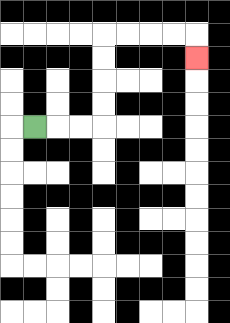{'start': '[1, 5]', 'end': '[8, 2]', 'path_directions': 'R,R,R,U,U,U,U,R,R,R,R,D', 'path_coordinates': '[[1, 5], [2, 5], [3, 5], [4, 5], [4, 4], [4, 3], [4, 2], [4, 1], [5, 1], [6, 1], [7, 1], [8, 1], [8, 2]]'}